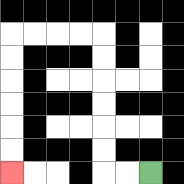{'start': '[6, 7]', 'end': '[0, 7]', 'path_directions': 'L,L,U,U,U,U,U,U,L,L,L,L,D,D,D,D,D,D', 'path_coordinates': '[[6, 7], [5, 7], [4, 7], [4, 6], [4, 5], [4, 4], [4, 3], [4, 2], [4, 1], [3, 1], [2, 1], [1, 1], [0, 1], [0, 2], [0, 3], [0, 4], [0, 5], [0, 6], [0, 7]]'}